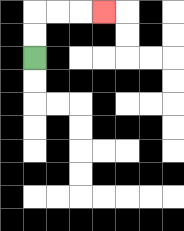{'start': '[1, 2]', 'end': '[4, 0]', 'path_directions': 'U,U,R,R,R', 'path_coordinates': '[[1, 2], [1, 1], [1, 0], [2, 0], [3, 0], [4, 0]]'}